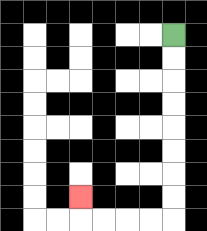{'start': '[7, 1]', 'end': '[3, 8]', 'path_directions': 'D,D,D,D,D,D,D,D,L,L,L,L,U', 'path_coordinates': '[[7, 1], [7, 2], [7, 3], [7, 4], [7, 5], [7, 6], [7, 7], [7, 8], [7, 9], [6, 9], [5, 9], [4, 9], [3, 9], [3, 8]]'}